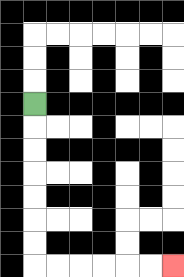{'start': '[1, 4]', 'end': '[7, 11]', 'path_directions': 'D,D,D,D,D,D,D,R,R,R,R,R,R', 'path_coordinates': '[[1, 4], [1, 5], [1, 6], [1, 7], [1, 8], [1, 9], [1, 10], [1, 11], [2, 11], [3, 11], [4, 11], [5, 11], [6, 11], [7, 11]]'}